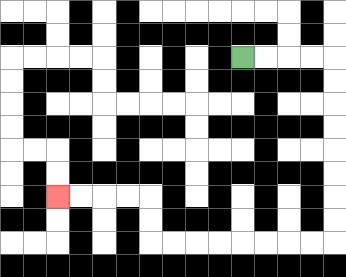{'start': '[10, 2]', 'end': '[2, 8]', 'path_directions': 'R,R,R,R,D,D,D,D,D,D,D,D,L,L,L,L,L,L,L,L,U,U,L,L,L,L', 'path_coordinates': '[[10, 2], [11, 2], [12, 2], [13, 2], [14, 2], [14, 3], [14, 4], [14, 5], [14, 6], [14, 7], [14, 8], [14, 9], [14, 10], [13, 10], [12, 10], [11, 10], [10, 10], [9, 10], [8, 10], [7, 10], [6, 10], [6, 9], [6, 8], [5, 8], [4, 8], [3, 8], [2, 8]]'}